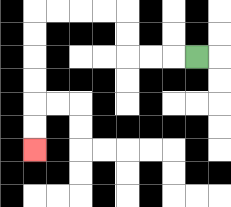{'start': '[8, 2]', 'end': '[1, 6]', 'path_directions': 'L,L,L,U,U,L,L,L,L,D,D,D,D,D,D', 'path_coordinates': '[[8, 2], [7, 2], [6, 2], [5, 2], [5, 1], [5, 0], [4, 0], [3, 0], [2, 0], [1, 0], [1, 1], [1, 2], [1, 3], [1, 4], [1, 5], [1, 6]]'}